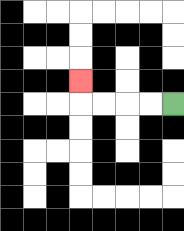{'start': '[7, 4]', 'end': '[3, 3]', 'path_directions': 'L,L,L,L,U', 'path_coordinates': '[[7, 4], [6, 4], [5, 4], [4, 4], [3, 4], [3, 3]]'}